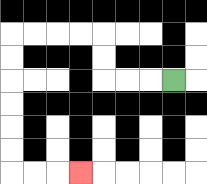{'start': '[7, 3]', 'end': '[3, 7]', 'path_directions': 'L,L,L,U,U,L,L,L,L,D,D,D,D,D,D,R,R,R', 'path_coordinates': '[[7, 3], [6, 3], [5, 3], [4, 3], [4, 2], [4, 1], [3, 1], [2, 1], [1, 1], [0, 1], [0, 2], [0, 3], [0, 4], [0, 5], [0, 6], [0, 7], [1, 7], [2, 7], [3, 7]]'}